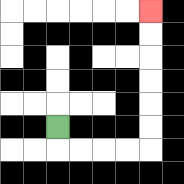{'start': '[2, 5]', 'end': '[6, 0]', 'path_directions': 'D,R,R,R,R,U,U,U,U,U,U', 'path_coordinates': '[[2, 5], [2, 6], [3, 6], [4, 6], [5, 6], [6, 6], [6, 5], [6, 4], [6, 3], [6, 2], [6, 1], [6, 0]]'}